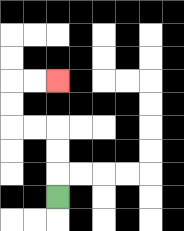{'start': '[2, 8]', 'end': '[2, 3]', 'path_directions': 'U,U,U,L,L,U,U,R,R', 'path_coordinates': '[[2, 8], [2, 7], [2, 6], [2, 5], [1, 5], [0, 5], [0, 4], [0, 3], [1, 3], [2, 3]]'}